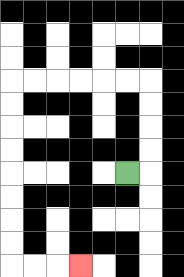{'start': '[5, 7]', 'end': '[3, 11]', 'path_directions': 'R,U,U,U,U,L,L,L,L,L,L,D,D,D,D,D,D,D,D,R,R,R', 'path_coordinates': '[[5, 7], [6, 7], [6, 6], [6, 5], [6, 4], [6, 3], [5, 3], [4, 3], [3, 3], [2, 3], [1, 3], [0, 3], [0, 4], [0, 5], [0, 6], [0, 7], [0, 8], [0, 9], [0, 10], [0, 11], [1, 11], [2, 11], [3, 11]]'}